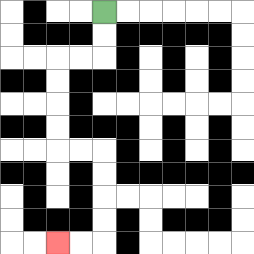{'start': '[4, 0]', 'end': '[2, 10]', 'path_directions': 'D,D,L,L,D,D,D,D,R,R,D,D,D,D,L,L', 'path_coordinates': '[[4, 0], [4, 1], [4, 2], [3, 2], [2, 2], [2, 3], [2, 4], [2, 5], [2, 6], [3, 6], [4, 6], [4, 7], [4, 8], [4, 9], [4, 10], [3, 10], [2, 10]]'}